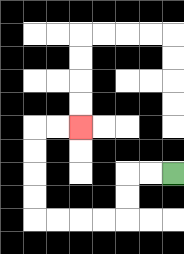{'start': '[7, 7]', 'end': '[3, 5]', 'path_directions': 'L,L,D,D,L,L,L,L,U,U,U,U,R,R', 'path_coordinates': '[[7, 7], [6, 7], [5, 7], [5, 8], [5, 9], [4, 9], [3, 9], [2, 9], [1, 9], [1, 8], [1, 7], [1, 6], [1, 5], [2, 5], [3, 5]]'}